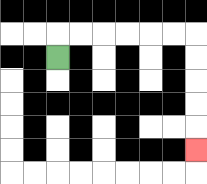{'start': '[2, 2]', 'end': '[8, 6]', 'path_directions': 'U,R,R,R,R,R,R,D,D,D,D,D', 'path_coordinates': '[[2, 2], [2, 1], [3, 1], [4, 1], [5, 1], [6, 1], [7, 1], [8, 1], [8, 2], [8, 3], [8, 4], [8, 5], [8, 6]]'}